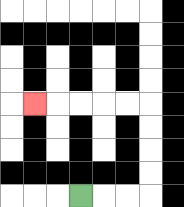{'start': '[3, 8]', 'end': '[1, 4]', 'path_directions': 'R,R,R,U,U,U,U,L,L,L,L,L', 'path_coordinates': '[[3, 8], [4, 8], [5, 8], [6, 8], [6, 7], [6, 6], [6, 5], [6, 4], [5, 4], [4, 4], [3, 4], [2, 4], [1, 4]]'}